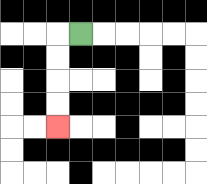{'start': '[3, 1]', 'end': '[2, 5]', 'path_directions': 'L,D,D,D,D', 'path_coordinates': '[[3, 1], [2, 1], [2, 2], [2, 3], [2, 4], [2, 5]]'}